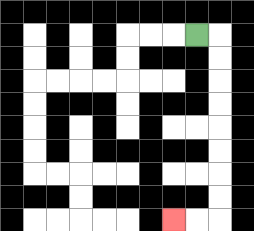{'start': '[8, 1]', 'end': '[7, 9]', 'path_directions': 'R,D,D,D,D,D,D,D,D,L,L', 'path_coordinates': '[[8, 1], [9, 1], [9, 2], [9, 3], [9, 4], [9, 5], [9, 6], [9, 7], [9, 8], [9, 9], [8, 9], [7, 9]]'}